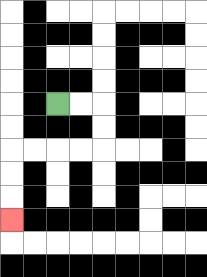{'start': '[2, 4]', 'end': '[0, 9]', 'path_directions': 'R,R,D,D,L,L,L,L,D,D,D', 'path_coordinates': '[[2, 4], [3, 4], [4, 4], [4, 5], [4, 6], [3, 6], [2, 6], [1, 6], [0, 6], [0, 7], [0, 8], [0, 9]]'}